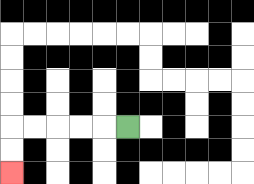{'start': '[5, 5]', 'end': '[0, 7]', 'path_directions': 'L,L,L,L,L,D,D', 'path_coordinates': '[[5, 5], [4, 5], [3, 5], [2, 5], [1, 5], [0, 5], [0, 6], [0, 7]]'}